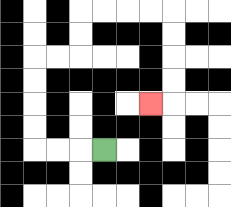{'start': '[4, 6]', 'end': '[6, 4]', 'path_directions': 'L,L,L,U,U,U,U,R,R,U,U,R,R,R,R,D,D,D,D,L', 'path_coordinates': '[[4, 6], [3, 6], [2, 6], [1, 6], [1, 5], [1, 4], [1, 3], [1, 2], [2, 2], [3, 2], [3, 1], [3, 0], [4, 0], [5, 0], [6, 0], [7, 0], [7, 1], [7, 2], [7, 3], [7, 4], [6, 4]]'}